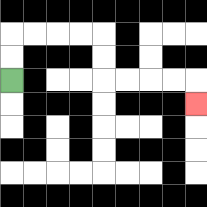{'start': '[0, 3]', 'end': '[8, 4]', 'path_directions': 'U,U,R,R,R,R,D,D,R,R,R,R,D', 'path_coordinates': '[[0, 3], [0, 2], [0, 1], [1, 1], [2, 1], [3, 1], [4, 1], [4, 2], [4, 3], [5, 3], [6, 3], [7, 3], [8, 3], [8, 4]]'}